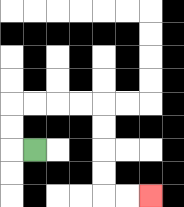{'start': '[1, 6]', 'end': '[6, 8]', 'path_directions': 'L,U,U,R,R,R,R,D,D,D,D,R,R', 'path_coordinates': '[[1, 6], [0, 6], [0, 5], [0, 4], [1, 4], [2, 4], [3, 4], [4, 4], [4, 5], [4, 6], [4, 7], [4, 8], [5, 8], [6, 8]]'}